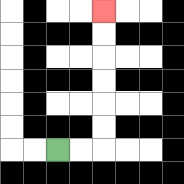{'start': '[2, 6]', 'end': '[4, 0]', 'path_directions': 'R,R,U,U,U,U,U,U', 'path_coordinates': '[[2, 6], [3, 6], [4, 6], [4, 5], [4, 4], [4, 3], [4, 2], [4, 1], [4, 0]]'}